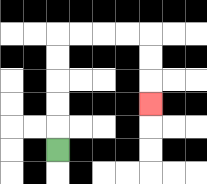{'start': '[2, 6]', 'end': '[6, 4]', 'path_directions': 'U,U,U,U,U,R,R,R,R,D,D,D', 'path_coordinates': '[[2, 6], [2, 5], [2, 4], [2, 3], [2, 2], [2, 1], [3, 1], [4, 1], [5, 1], [6, 1], [6, 2], [6, 3], [6, 4]]'}